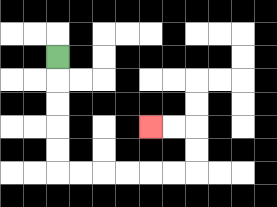{'start': '[2, 2]', 'end': '[6, 5]', 'path_directions': 'D,D,D,D,D,R,R,R,R,R,R,U,U,L,L', 'path_coordinates': '[[2, 2], [2, 3], [2, 4], [2, 5], [2, 6], [2, 7], [3, 7], [4, 7], [5, 7], [6, 7], [7, 7], [8, 7], [8, 6], [8, 5], [7, 5], [6, 5]]'}